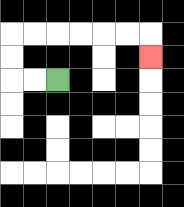{'start': '[2, 3]', 'end': '[6, 2]', 'path_directions': 'L,L,U,U,R,R,R,R,R,R,D', 'path_coordinates': '[[2, 3], [1, 3], [0, 3], [0, 2], [0, 1], [1, 1], [2, 1], [3, 1], [4, 1], [5, 1], [6, 1], [6, 2]]'}